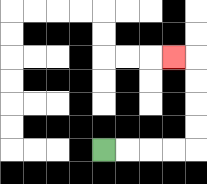{'start': '[4, 6]', 'end': '[7, 2]', 'path_directions': 'R,R,R,R,U,U,U,U,L', 'path_coordinates': '[[4, 6], [5, 6], [6, 6], [7, 6], [8, 6], [8, 5], [8, 4], [8, 3], [8, 2], [7, 2]]'}